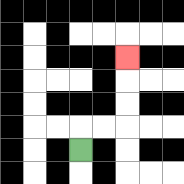{'start': '[3, 6]', 'end': '[5, 2]', 'path_directions': 'U,R,R,U,U,U', 'path_coordinates': '[[3, 6], [3, 5], [4, 5], [5, 5], [5, 4], [5, 3], [5, 2]]'}